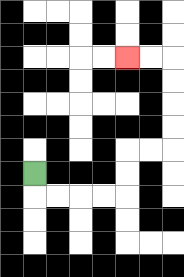{'start': '[1, 7]', 'end': '[5, 2]', 'path_directions': 'D,R,R,R,R,U,U,R,R,U,U,U,U,L,L', 'path_coordinates': '[[1, 7], [1, 8], [2, 8], [3, 8], [4, 8], [5, 8], [5, 7], [5, 6], [6, 6], [7, 6], [7, 5], [7, 4], [7, 3], [7, 2], [6, 2], [5, 2]]'}